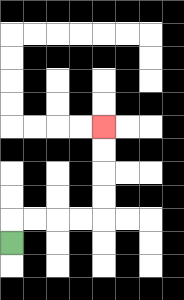{'start': '[0, 10]', 'end': '[4, 5]', 'path_directions': 'U,R,R,R,R,U,U,U,U', 'path_coordinates': '[[0, 10], [0, 9], [1, 9], [2, 9], [3, 9], [4, 9], [4, 8], [4, 7], [4, 6], [4, 5]]'}